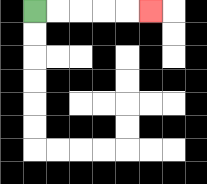{'start': '[1, 0]', 'end': '[6, 0]', 'path_directions': 'R,R,R,R,R', 'path_coordinates': '[[1, 0], [2, 0], [3, 0], [4, 0], [5, 0], [6, 0]]'}